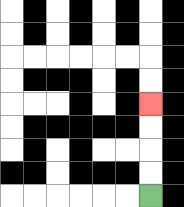{'start': '[6, 8]', 'end': '[6, 4]', 'path_directions': 'U,U,U,U', 'path_coordinates': '[[6, 8], [6, 7], [6, 6], [6, 5], [6, 4]]'}